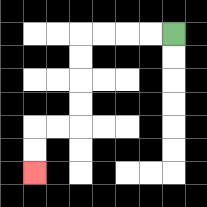{'start': '[7, 1]', 'end': '[1, 7]', 'path_directions': 'L,L,L,L,D,D,D,D,L,L,D,D', 'path_coordinates': '[[7, 1], [6, 1], [5, 1], [4, 1], [3, 1], [3, 2], [3, 3], [3, 4], [3, 5], [2, 5], [1, 5], [1, 6], [1, 7]]'}